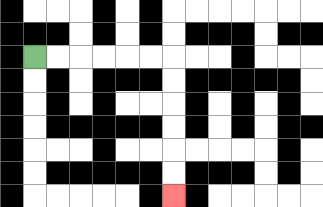{'start': '[1, 2]', 'end': '[7, 8]', 'path_directions': 'R,R,R,R,R,R,D,D,D,D,D,D', 'path_coordinates': '[[1, 2], [2, 2], [3, 2], [4, 2], [5, 2], [6, 2], [7, 2], [7, 3], [7, 4], [7, 5], [7, 6], [7, 7], [7, 8]]'}